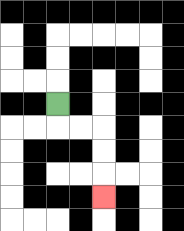{'start': '[2, 4]', 'end': '[4, 8]', 'path_directions': 'D,R,R,D,D,D', 'path_coordinates': '[[2, 4], [2, 5], [3, 5], [4, 5], [4, 6], [4, 7], [4, 8]]'}